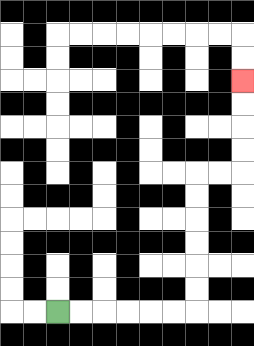{'start': '[2, 13]', 'end': '[10, 3]', 'path_directions': 'R,R,R,R,R,R,U,U,U,U,U,U,R,R,U,U,U,U', 'path_coordinates': '[[2, 13], [3, 13], [4, 13], [5, 13], [6, 13], [7, 13], [8, 13], [8, 12], [8, 11], [8, 10], [8, 9], [8, 8], [8, 7], [9, 7], [10, 7], [10, 6], [10, 5], [10, 4], [10, 3]]'}